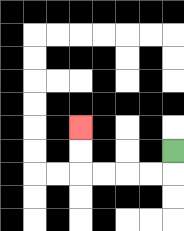{'start': '[7, 6]', 'end': '[3, 5]', 'path_directions': 'D,L,L,L,L,U,U', 'path_coordinates': '[[7, 6], [7, 7], [6, 7], [5, 7], [4, 7], [3, 7], [3, 6], [3, 5]]'}